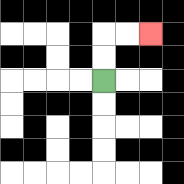{'start': '[4, 3]', 'end': '[6, 1]', 'path_directions': 'U,U,R,R', 'path_coordinates': '[[4, 3], [4, 2], [4, 1], [5, 1], [6, 1]]'}